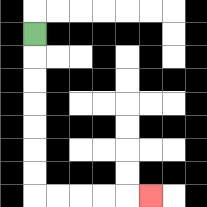{'start': '[1, 1]', 'end': '[6, 8]', 'path_directions': 'D,D,D,D,D,D,D,R,R,R,R,R', 'path_coordinates': '[[1, 1], [1, 2], [1, 3], [1, 4], [1, 5], [1, 6], [1, 7], [1, 8], [2, 8], [3, 8], [4, 8], [5, 8], [6, 8]]'}